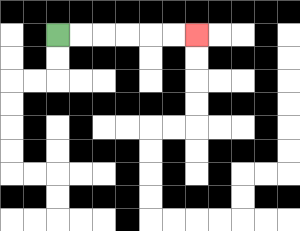{'start': '[2, 1]', 'end': '[8, 1]', 'path_directions': 'R,R,R,R,R,R', 'path_coordinates': '[[2, 1], [3, 1], [4, 1], [5, 1], [6, 1], [7, 1], [8, 1]]'}